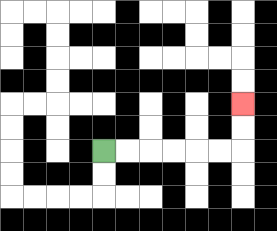{'start': '[4, 6]', 'end': '[10, 4]', 'path_directions': 'R,R,R,R,R,R,U,U', 'path_coordinates': '[[4, 6], [5, 6], [6, 6], [7, 6], [8, 6], [9, 6], [10, 6], [10, 5], [10, 4]]'}